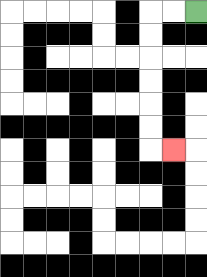{'start': '[8, 0]', 'end': '[7, 6]', 'path_directions': 'L,L,D,D,D,D,D,D,R', 'path_coordinates': '[[8, 0], [7, 0], [6, 0], [6, 1], [6, 2], [6, 3], [6, 4], [6, 5], [6, 6], [7, 6]]'}